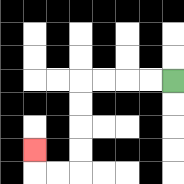{'start': '[7, 3]', 'end': '[1, 6]', 'path_directions': 'L,L,L,L,D,D,D,D,L,L,U', 'path_coordinates': '[[7, 3], [6, 3], [5, 3], [4, 3], [3, 3], [3, 4], [3, 5], [3, 6], [3, 7], [2, 7], [1, 7], [1, 6]]'}